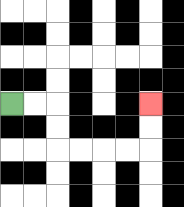{'start': '[0, 4]', 'end': '[6, 4]', 'path_directions': 'R,R,D,D,R,R,R,R,U,U', 'path_coordinates': '[[0, 4], [1, 4], [2, 4], [2, 5], [2, 6], [3, 6], [4, 6], [5, 6], [6, 6], [6, 5], [6, 4]]'}